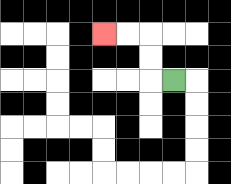{'start': '[7, 3]', 'end': '[4, 1]', 'path_directions': 'L,U,U,L,L', 'path_coordinates': '[[7, 3], [6, 3], [6, 2], [6, 1], [5, 1], [4, 1]]'}